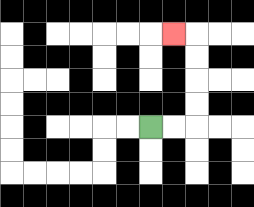{'start': '[6, 5]', 'end': '[7, 1]', 'path_directions': 'R,R,U,U,U,U,L', 'path_coordinates': '[[6, 5], [7, 5], [8, 5], [8, 4], [8, 3], [8, 2], [8, 1], [7, 1]]'}